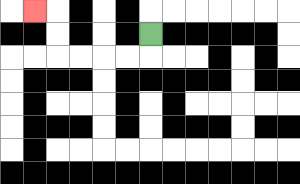{'start': '[6, 1]', 'end': '[1, 0]', 'path_directions': 'D,L,L,L,L,U,U,L', 'path_coordinates': '[[6, 1], [6, 2], [5, 2], [4, 2], [3, 2], [2, 2], [2, 1], [2, 0], [1, 0]]'}